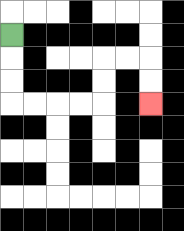{'start': '[0, 1]', 'end': '[6, 4]', 'path_directions': 'D,D,D,R,R,R,R,U,U,R,R,D,D', 'path_coordinates': '[[0, 1], [0, 2], [0, 3], [0, 4], [1, 4], [2, 4], [3, 4], [4, 4], [4, 3], [4, 2], [5, 2], [6, 2], [6, 3], [6, 4]]'}